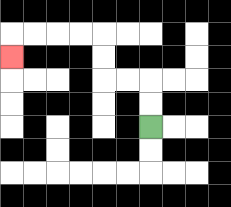{'start': '[6, 5]', 'end': '[0, 2]', 'path_directions': 'U,U,L,L,U,U,L,L,L,L,D', 'path_coordinates': '[[6, 5], [6, 4], [6, 3], [5, 3], [4, 3], [4, 2], [4, 1], [3, 1], [2, 1], [1, 1], [0, 1], [0, 2]]'}